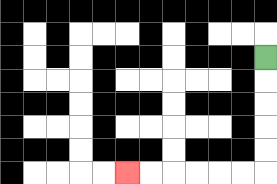{'start': '[11, 2]', 'end': '[5, 7]', 'path_directions': 'D,D,D,D,D,L,L,L,L,L,L', 'path_coordinates': '[[11, 2], [11, 3], [11, 4], [11, 5], [11, 6], [11, 7], [10, 7], [9, 7], [8, 7], [7, 7], [6, 7], [5, 7]]'}